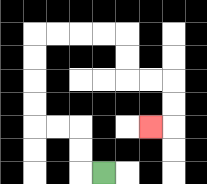{'start': '[4, 7]', 'end': '[6, 5]', 'path_directions': 'L,U,U,L,L,U,U,U,U,R,R,R,R,D,D,R,R,D,D,L', 'path_coordinates': '[[4, 7], [3, 7], [3, 6], [3, 5], [2, 5], [1, 5], [1, 4], [1, 3], [1, 2], [1, 1], [2, 1], [3, 1], [4, 1], [5, 1], [5, 2], [5, 3], [6, 3], [7, 3], [7, 4], [7, 5], [6, 5]]'}